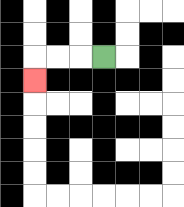{'start': '[4, 2]', 'end': '[1, 3]', 'path_directions': 'L,L,L,D', 'path_coordinates': '[[4, 2], [3, 2], [2, 2], [1, 2], [1, 3]]'}